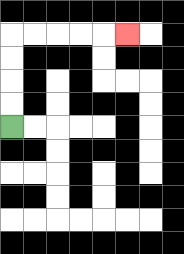{'start': '[0, 5]', 'end': '[5, 1]', 'path_directions': 'U,U,U,U,R,R,R,R,R', 'path_coordinates': '[[0, 5], [0, 4], [0, 3], [0, 2], [0, 1], [1, 1], [2, 1], [3, 1], [4, 1], [5, 1]]'}